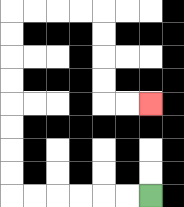{'start': '[6, 8]', 'end': '[6, 4]', 'path_directions': 'L,L,L,L,L,L,U,U,U,U,U,U,U,U,R,R,R,R,D,D,D,D,R,R', 'path_coordinates': '[[6, 8], [5, 8], [4, 8], [3, 8], [2, 8], [1, 8], [0, 8], [0, 7], [0, 6], [0, 5], [0, 4], [0, 3], [0, 2], [0, 1], [0, 0], [1, 0], [2, 0], [3, 0], [4, 0], [4, 1], [4, 2], [4, 3], [4, 4], [5, 4], [6, 4]]'}